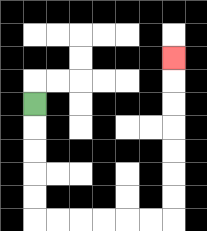{'start': '[1, 4]', 'end': '[7, 2]', 'path_directions': 'D,D,D,D,D,R,R,R,R,R,R,U,U,U,U,U,U,U', 'path_coordinates': '[[1, 4], [1, 5], [1, 6], [1, 7], [1, 8], [1, 9], [2, 9], [3, 9], [4, 9], [5, 9], [6, 9], [7, 9], [7, 8], [7, 7], [7, 6], [7, 5], [7, 4], [7, 3], [7, 2]]'}